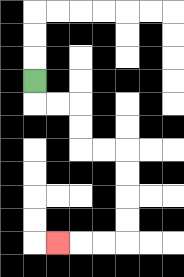{'start': '[1, 3]', 'end': '[2, 10]', 'path_directions': 'D,R,R,D,D,R,R,D,D,D,D,L,L,L', 'path_coordinates': '[[1, 3], [1, 4], [2, 4], [3, 4], [3, 5], [3, 6], [4, 6], [5, 6], [5, 7], [5, 8], [5, 9], [5, 10], [4, 10], [3, 10], [2, 10]]'}